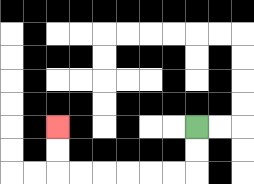{'start': '[8, 5]', 'end': '[2, 5]', 'path_directions': 'D,D,L,L,L,L,L,L,U,U', 'path_coordinates': '[[8, 5], [8, 6], [8, 7], [7, 7], [6, 7], [5, 7], [4, 7], [3, 7], [2, 7], [2, 6], [2, 5]]'}